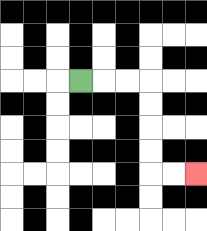{'start': '[3, 3]', 'end': '[8, 7]', 'path_directions': 'R,R,R,D,D,D,D,R,R', 'path_coordinates': '[[3, 3], [4, 3], [5, 3], [6, 3], [6, 4], [6, 5], [6, 6], [6, 7], [7, 7], [8, 7]]'}